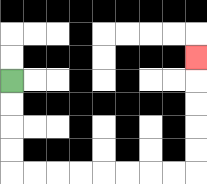{'start': '[0, 3]', 'end': '[8, 2]', 'path_directions': 'D,D,D,D,R,R,R,R,R,R,R,R,U,U,U,U,U', 'path_coordinates': '[[0, 3], [0, 4], [0, 5], [0, 6], [0, 7], [1, 7], [2, 7], [3, 7], [4, 7], [5, 7], [6, 7], [7, 7], [8, 7], [8, 6], [8, 5], [8, 4], [8, 3], [8, 2]]'}